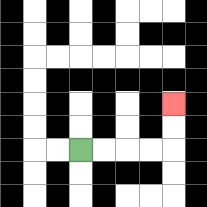{'start': '[3, 6]', 'end': '[7, 4]', 'path_directions': 'R,R,R,R,U,U', 'path_coordinates': '[[3, 6], [4, 6], [5, 6], [6, 6], [7, 6], [7, 5], [7, 4]]'}